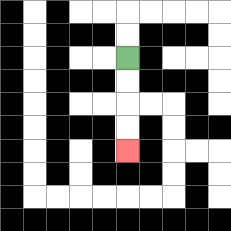{'start': '[5, 2]', 'end': '[5, 6]', 'path_directions': 'D,D,D,D', 'path_coordinates': '[[5, 2], [5, 3], [5, 4], [5, 5], [5, 6]]'}